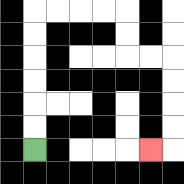{'start': '[1, 6]', 'end': '[6, 6]', 'path_directions': 'U,U,U,U,U,U,R,R,R,R,D,D,R,R,D,D,D,D,L', 'path_coordinates': '[[1, 6], [1, 5], [1, 4], [1, 3], [1, 2], [1, 1], [1, 0], [2, 0], [3, 0], [4, 0], [5, 0], [5, 1], [5, 2], [6, 2], [7, 2], [7, 3], [7, 4], [7, 5], [7, 6], [6, 6]]'}